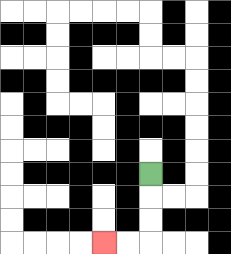{'start': '[6, 7]', 'end': '[4, 10]', 'path_directions': 'D,D,D,L,L', 'path_coordinates': '[[6, 7], [6, 8], [6, 9], [6, 10], [5, 10], [4, 10]]'}